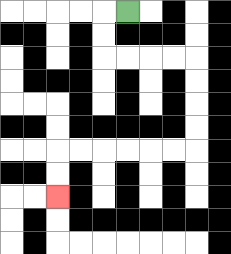{'start': '[5, 0]', 'end': '[2, 8]', 'path_directions': 'L,D,D,R,R,R,R,D,D,D,D,L,L,L,L,L,L,D,D', 'path_coordinates': '[[5, 0], [4, 0], [4, 1], [4, 2], [5, 2], [6, 2], [7, 2], [8, 2], [8, 3], [8, 4], [8, 5], [8, 6], [7, 6], [6, 6], [5, 6], [4, 6], [3, 6], [2, 6], [2, 7], [2, 8]]'}